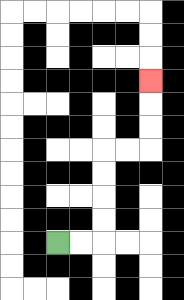{'start': '[2, 10]', 'end': '[6, 3]', 'path_directions': 'R,R,U,U,U,U,R,R,U,U,U', 'path_coordinates': '[[2, 10], [3, 10], [4, 10], [4, 9], [4, 8], [4, 7], [4, 6], [5, 6], [6, 6], [6, 5], [6, 4], [6, 3]]'}